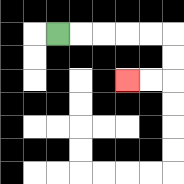{'start': '[2, 1]', 'end': '[5, 3]', 'path_directions': 'R,R,R,R,R,D,D,L,L', 'path_coordinates': '[[2, 1], [3, 1], [4, 1], [5, 1], [6, 1], [7, 1], [7, 2], [7, 3], [6, 3], [5, 3]]'}